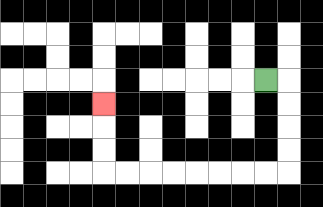{'start': '[11, 3]', 'end': '[4, 4]', 'path_directions': 'R,D,D,D,D,L,L,L,L,L,L,L,L,U,U,U', 'path_coordinates': '[[11, 3], [12, 3], [12, 4], [12, 5], [12, 6], [12, 7], [11, 7], [10, 7], [9, 7], [8, 7], [7, 7], [6, 7], [5, 7], [4, 7], [4, 6], [4, 5], [4, 4]]'}